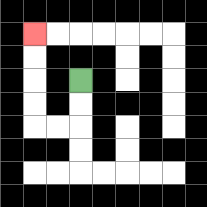{'start': '[3, 3]', 'end': '[1, 1]', 'path_directions': 'D,D,L,L,U,U,U,U', 'path_coordinates': '[[3, 3], [3, 4], [3, 5], [2, 5], [1, 5], [1, 4], [1, 3], [1, 2], [1, 1]]'}